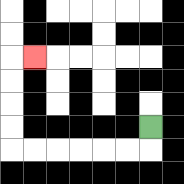{'start': '[6, 5]', 'end': '[1, 2]', 'path_directions': 'D,L,L,L,L,L,L,U,U,U,U,R', 'path_coordinates': '[[6, 5], [6, 6], [5, 6], [4, 6], [3, 6], [2, 6], [1, 6], [0, 6], [0, 5], [0, 4], [0, 3], [0, 2], [1, 2]]'}